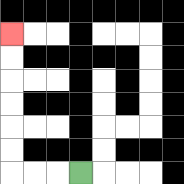{'start': '[3, 7]', 'end': '[0, 1]', 'path_directions': 'L,L,L,U,U,U,U,U,U', 'path_coordinates': '[[3, 7], [2, 7], [1, 7], [0, 7], [0, 6], [0, 5], [0, 4], [0, 3], [0, 2], [0, 1]]'}